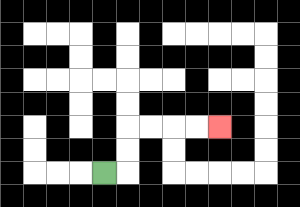{'start': '[4, 7]', 'end': '[9, 5]', 'path_directions': 'R,U,U,R,R,R,R', 'path_coordinates': '[[4, 7], [5, 7], [5, 6], [5, 5], [6, 5], [7, 5], [8, 5], [9, 5]]'}